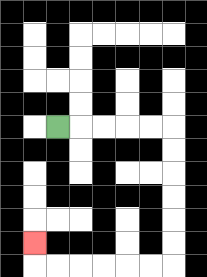{'start': '[2, 5]', 'end': '[1, 10]', 'path_directions': 'R,R,R,R,R,D,D,D,D,D,D,L,L,L,L,L,L,U', 'path_coordinates': '[[2, 5], [3, 5], [4, 5], [5, 5], [6, 5], [7, 5], [7, 6], [7, 7], [7, 8], [7, 9], [7, 10], [7, 11], [6, 11], [5, 11], [4, 11], [3, 11], [2, 11], [1, 11], [1, 10]]'}